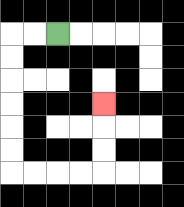{'start': '[2, 1]', 'end': '[4, 4]', 'path_directions': 'L,L,D,D,D,D,D,D,R,R,R,R,U,U,U', 'path_coordinates': '[[2, 1], [1, 1], [0, 1], [0, 2], [0, 3], [0, 4], [0, 5], [0, 6], [0, 7], [1, 7], [2, 7], [3, 7], [4, 7], [4, 6], [4, 5], [4, 4]]'}